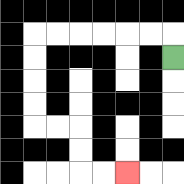{'start': '[7, 2]', 'end': '[5, 7]', 'path_directions': 'U,L,L,L,L,L,L,D,D,D,D,R,R,D,D,R,R', 'path_coordinates': '[[7, 2], [7, 1], [6, 1], [5, 1], [4, 1], [3, 1], [2, 1], [1, 1], [1, 2], [1, 3], [1, 4], [1, 5], [2, 5], [3, 5], [3, 6], [3, 7], [4, 7], [5, 7]]'}